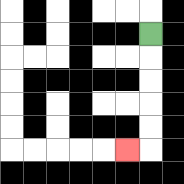{'start': '[6, 1]', 'end': '[5, 6]', 'path_directions': 'D,D,D,D,D,L', 'path_coordinates': '[[6, 1], [6, 2], [6, 3], [6, 4], [6, 5], [6, 6], [5, 6]]'}